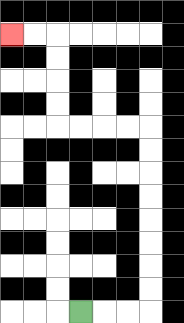{'start': '[3, 13]', 'end': '[0, 1]', 'path_directions': 'R,R,R,U,U,U,U,U,U,U,U,L,L,L,L,U,U,U,U,L,L', 'path_coordinates': '[[3, 13], [4, 13], [5, 13], [6, 13], [6, 12], [6, 11], [6, 10], [6, 9], [6, 8], [6, 7], [6, 6], [6, 5], [5, 5], [4, 5], [3, 5], [2, 5], [2, 4], [2, 3], [2, 2], [2, 1], [1, 1], [0, 1]]'}